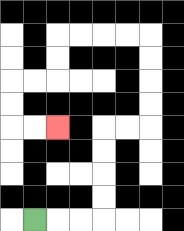{'start': '[1, 9]', 'end': '[2, 5]', 'path_directions': 'R,R,R,U,U,U,U,R,R,U,U,U,U,L,L,L,L,D,D,L,L,D,D,R,R', 'path_coordinates': '[[1, 9], [2, 9], [3, 9], [4, 9], [4, 8], [4, 7], [4, 6], [4, 5], [5, 5], [6, 5], [6, 4], [6, 3], [6, 2], [6, 1], [5, 1], [4, 1], [3, 1], [2, 1], [2, 2], [2, 3], [1, 3], [0, 3], [0, 4], [0, 5], [1, 5], [2, 5]]'}